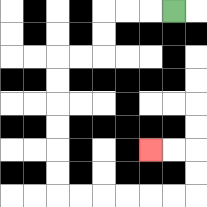{'start': '[7, 0]', 'end': '[6, 6]', 'path_directions': 'L,L,L,D,D,L,L,D,D,D,D,D,D,R,R,R,R,R,R,U,U,L,L', 'path_coordinates': '[[7, 0], [6, 0], [5, 0], [4, 0], [4, 1], [4, 2], [3, 2], [2, 2], [2, 3], [2, 4], [2, 5], [2, 6], [2, 7], [2, 8], [3, 8], [4, 8], [5, 8], [6, 8], [7, 8], [8, 8], [8, 7], [8, 6], [7, 6], [6, 6]]'}